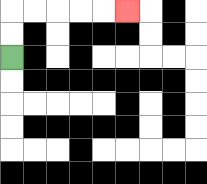{'start': '[0, 2]', 'end': '[5, 0]', 'path_directions': 'U,U,R,R,R,R,R', 'path_coordinates': '[[0, 2], [0, 1], [0, 0], [1, 0], [2, 0], [3, 0], [4, 0], [5, 0]]'}